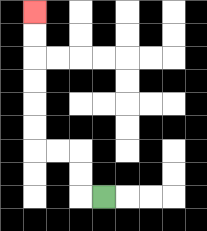{'start': '[4, 8]', 'end': '[1, 0]', 'path_directions': 'L,U,U,L,L,U,U,U,U,U,U', 'path_coordinates': '[[4, 8], [3, 8], [3, 7], [3, 6], [2, 6], [1, 6], [1, 5], [1, 4], [1, 3], [1, 2], [1, 1], [1, 0]]'}